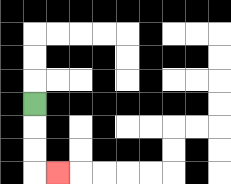{'start': '[1, 4]', 'end': '[2, 7]', 'path_directions': 'D,D,D,R', 'path_coordinates': '[[1, 4], [1, 5], [1, 6], [1, 7], [2, 7]]'}